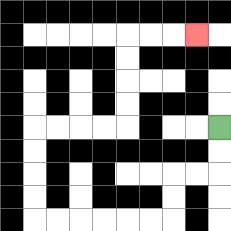{'start': '[9, 5]', 'end': '[8, 1]', 'path_directions': 'D,D,L,L,D,D,L,L,L,L,L,L,U,U,U,U,R,R,R,R,U,U,U,U,R,R,R', 'path_coordinates': '[[9, 5], [9, 6], [9, 7], [8, 7], [7, 7], [7, 8], [7, 9], [6, 9], [5, 9], [4, 9], [3, 9], [2, 9], [1, 9], [1, 8], [1, 7], [1, 6], [1, 5], [2, 5], [3, 5], [4, 5], [5, 5], [5, 4], [5, 3], [5, 2], [5, 1], [6, 1], [7, 1], [8, 1]]'}